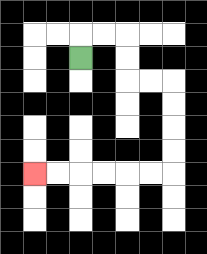{'start': '[3, 2]', 'end': '[1, 7]', 'path_directions': 'U,R,R,D,D,R,R,D,D,D,D,L,L,L,L,L,L', 'path_coordinates': '[[3, 2], [3, 1], [4, 1], [5, 1], [5, 2], [5, 3], [6, 3], [7, 3], [7, 4], [7, 5], [7, 6], [7, 7], [6, 7], [5, 7], [4, 7], [3, 7], [2, 7], [1, 7]]'}